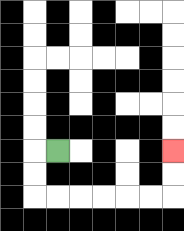{'start': '[2, 6]', 'end': '[7, 6]', 'path_directions': 'L,D,D,R,R,R,R,R,R,U,U', 'path_coordinates': '[[2, 6], [1, 6], [1, 7], [1, 8], [2, 8], [3, 8], [4, 8], [5, 8], [6, 8], [7, 8], [7, 7], [7, 6]]'}